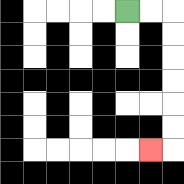{'start': '[5, 0]', 'end': '[6, 6]', 'path_directions': 'R,R,D,D,D,D,D,D,L', 'path_coordinates': '[[5, 0], [6, 0], [7, 0], [7, 1], [7, 2], [7, 3], [7, 4], [7, 5], [7, 6], [6, 6]]'}